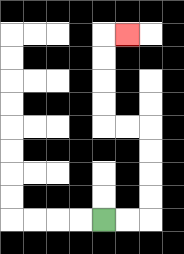{'start': '[4, 9]', 'end': '[5, 1]', 'path_directions': 'R,R,U,U,U,U,L,L,U,U,U,U,R', 'path_coordinates': '[[4, 9], [5, 9], [6, 9], [6, 8], [6, 7], [6, 6], [6, 5], [5, 5], [4, 5], [4, 4], [4, 3], [4, 2], [4, 1], [5, 1]]'}